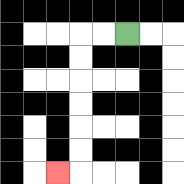{'start': '[5, 1]', 'end': '[2, 7]', 'path_directions': 'L,L,D,D,D,D,D,D,L', 'path_coordinates': '[[5, 1], [4, 1], [3, 1], [3, 2], [3, 3], [3, 4], [3, 5], [3, 6], [3, 7], [2, 7]]'}